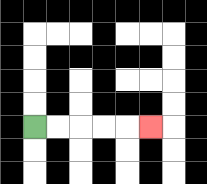{'start': '[1, 5]', 'end': '[6, 5]', 'path_directions': 'R,R,R,R,R', 'path_coordinates': '[[1, 5], [2, 5], [3, 5], [4, 5], [5, 5], [6, 5]]'}